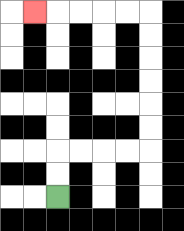{'start': '[2, 8]', 'end': '[1, 0]', 'path_directions': 'U,U,R,R,R,R,U,U,U,U,U,U,L,L,L,L,L', 'path_coordinates': '[[2, 8], [2, 7], [2, 6], [3, 6], [4, 6], [5, 6], [6, 6], [6, 5], [6, 4], [6, 3], [6, 2], [6, 1], [6, 0], [5, 0], [4, 0], [3, 0], [2, 0], [1, 0]]'}